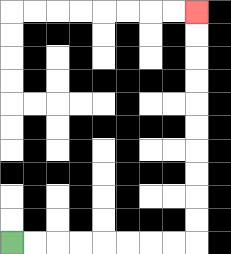{'start': '[0, 10]', 'end': '[8, 0]', 'path_directions': 'R,R,R,R,R,R,R,R,U,U,U,U,U,U,U,U,U,U', 'path_coordinates': '[[0, 10], [1, 10], [2, 10], [3, 10], [4, 10], [5, 10], [6, 10], [7, 10], [8, 10], [8, 9], [8, 8], [8, 7], [8, 6], [8, 5], [8, 4], [8, 3], [8, 2], [8, 1], [8, 0]]'}